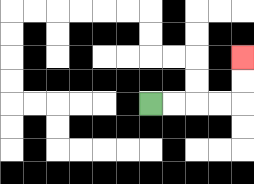{'start': '[6, 4]', 'end': '[10, 2]', 'path_directions': 'R,R,R,R,U,U', 'path_coordinates': '[[6, 4], [7, 4], [8, 4], [9, 4], [10, 4], [10, 3], [10, 2]]'}